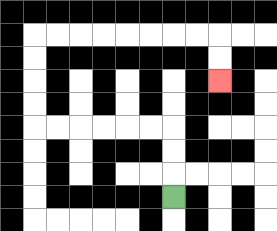{'start': '[7, 8]', 'end': '[9, 3]', 'path_directions': 'U,U,U,L,L,L,L,L,L,U,U,U,U,R,R,R,R,R,R,R,R,D,D', 'path_coordinates': '[[7, 8], [7, 7], [7, 6], [7, 5], [6, 5], [5, 5], [4, 5], [3, 5], [2, 5], [1, 5], [1, 4], [1, 3], [1, 2], [1, 1], [2, 1], [3, 1], [4, 1], [5, 1], [6, 1], [7, 1], [8, 1], [9, 1], [9, 2], [9, 3]]'}